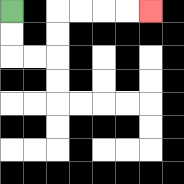{'start': '[0, 0]', 'end': '[6, 0]', 'path_directions': 'D,D,R,R,U,U,R,R,R,R', 'path_coordinates': '[[0, 0], [0, 1], [0, 2], [1, 2], [2, 2], [2, 1], [2, 0], [3, 0], [4, 0], [5, 0], [6, 0]]'}